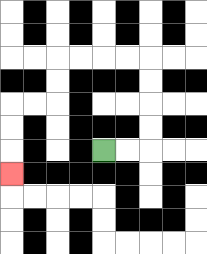{'start': '[4, 6]', 'end': '[0, 7]', 'path_directions': 'R,R,U,U,U,U,L,L,L,L,D,D,L,L,D,D,D', 'path_coordinates': '[[4, 6], [5, 6], [6, 6], [6, 5], [6, 4], [6, 3], [6, 2], [5, 2], [4, 2], [3, 2], [2, 2], [2, 3], [2, 4], [1, 4], [0, 4], [0, 5], [0, 6], [0, 7]]'}